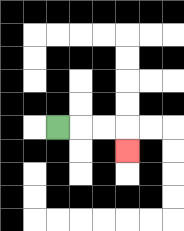{'start': '[2, 5]', 'end': '[5, 6]', 'path_directions': 'R,R,R,D', 'path_coordinates': '[[2, 5], [3, 5], [4, 5], [5, 5], [5, 6]]'}